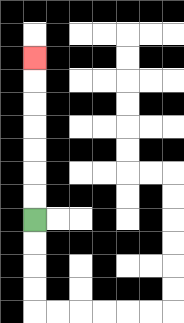{'start': '[1, 9]', 'end': '[1, 2]', 'path_directions': 'U,U,U,U,U,U,U', 'path_coordinates': '[[1, 9], [1, 8], [1, 7], [1, 6], [1, 5], [1, 4], [1, 3], [1, 2]]'}